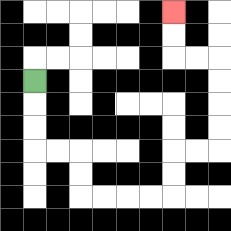{'start': '[1, 3]', 'end': '[7, 0]', 'path_directions': 'D,D,D,R,R,D,D,R,R,R,R,U,U,R,R,U,U,U,U,L,L,U,U', 'path_coordinates': '[[1, 3], [1, 4], [1, 5], [1, 6], [2, 6], [3, 6], [3, 7], [3, 8], [4, 8], [5, 8], [6, 8], [7, 8], [7, 7], [7, 6], [8, 6], [9, 6], [9, 5], [9, 4], [9, 3], [9, 2], [8, 2], [7, 2], [7, 1], [7, 0]]'}